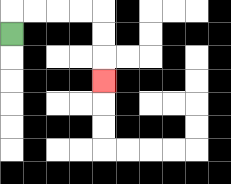{'start': '[0, 1]', 'end': '[4, 3]', 'path_directions': 'U,R,R,R,R,D,D,D', 'path_coordinates': '[[0, 1], [0, 0], [1, 0], [2, 0], [3, 0], [4, 0], [4, 1], [4, 2], [4, 3]]'}